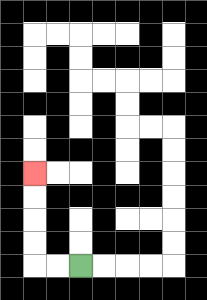{'start': '[3, 11]', 'end': '[1, 7]', 'path_directions': 'L,L,U,U,U,U', 'path_coordinates': '[[3, 11], [2, 11], [1, 11], [1, 10], [1, 9], [1, 8], [1, 7]]'}